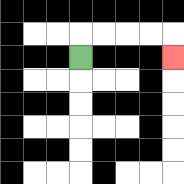{'start': '[3, 2]', 'end': '[7, 2]', 'path_directions': 'U,R,R,R,R,D', 'path_coordinates': '[[3, 2], [3, 1], [4, 1], [5, 1], [6, 1], [7, 1], [7, 2]]'}